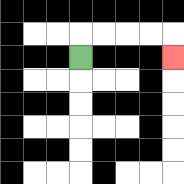{'start': '[3, 2]', 'end': '[7, 2]', 'path_directions': 'U,R,R,R,R,D', 'path_coordinates': '[[3, 2], [3, 1], [4, 1], [5, 1], [6, 1], [7, 1], [7, 2]]'}